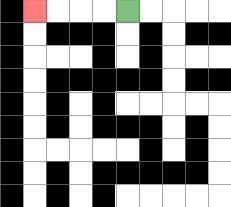{'start': '[5, 0]', 'end': '[1, 0]', 'path_directions': 'L,L,L,L', 'path_coordinates': '[[5, 0], [4, 0], [3, 0], [2, 0], [1, 0]]'}